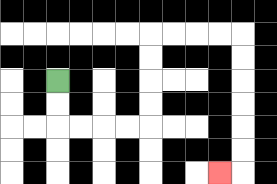{'start': '[2, 3]', 'end': '[9, 7]', 'path_directions': 'D,D,R,R,R,R,U,U,U,U,R,R,R,R,D,D,D,D,D,D,L', 'path_coordinates': '[[2, 3], [2, 4], [2, 5], [3, 5], [4, 5], [5, 5], [6, 5], [6, 4], [6, 3], [6, 2], [6, 1], [7, 1], [8, 1], [9, 1], [10, 1], [10, 2], [10, 3], [10, 4], [10, 5], [10, 6], [10, 7], [9, 7]]'}